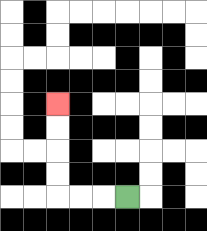{'start': '[5, 8]', 'end': '[2, 4]', 'path_directions': 'L,L,L,U,U,U,U', 'path_coordinates': '[[5, 8], [4, 8], [3, 8], [2, 8], [2, 7], [2, 6], [2, 5], [2, 4]]'}